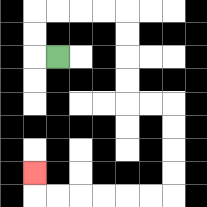{'start': '[2, 2]', 'end': '[1, 7]', 'path_directions': 'L,U,U,R,R,R,R,D,D,D,D,R,R,D,D,D,D,L,L,L,L,L,L,U', 'path_coordinates': '[[2, 2], [1, 2], [1, 1], [1, 0], [2, 0], [3, 0], [4, 0], [5, 0], [5, 1], [5, 2], [5, 3], [5, 4], [6, 4], [7, 4], [7, 5], [7, 6], [7, 7], [7, 8], [6, 8], [5, 8], [4, 8], [3, 8], [2, 8], [1, 8], [1, 7]]'}